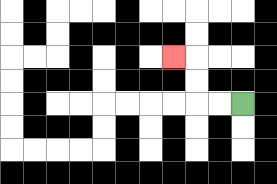{'start': '[10, 4]', 'end': '[7, 2]', 'path_directions': 'L,L,U,U,L', 'path_coordinates': '[[10, 4], [9, 4], [8, 4], [8, 3], [8, 2], [7, 2]]'}